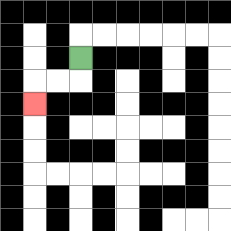{'start': '[3, 2]', 'end': '[1, 4]', 'path_directions': 'D,L,L,D', 'path_coordinates': '[[3, 2], [3, 3], [2, 3], [1, 3], [1, 4]]'}